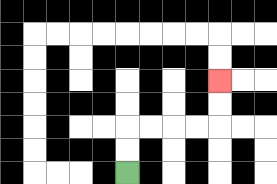{'start': '[5, 7]', 'end': '[9, 3]', 'path_directions': 'U,U,R,R,R,R,U,U', 'path_coordinates': '[[5, 7], [5, 6], [5, 5], [6, 5], [7, 5], [8, 5], [9, 5], [9, 4], [9, 3]]'}